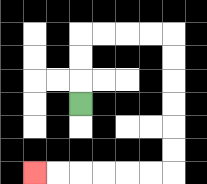{'start': '[3, 4]', 'end': '[1, 7]', 'path_directions': 'U,U,U,R,R,R,R,D,D,D,D,D,D,L,L,L,L,L,L', 'path_coordinates': '[[3, 4], [3, 3], [3, 2], [3, 1], [4, 1], [5, 1], [6, 1], [7, 1], [7, 2], [7, 3], [7, 4], [7, 5], [7, 6], [7, 7], [6, 7], [5, 7], [4, 7], [3, 7], [2, 7], [1, 7]]'}